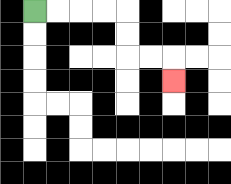{'start': '[1, 0]', 'end': '[7, 3]', 'path_directions': 'R,R,R,R,D,D,R,R,D', 'path_coordinates': '[[1, 0], [2, 0], [3, 0], [4, 0], [5, 0], [5, 1], [5, 2], [6, 2], [7, 2], [7, 3]]'}